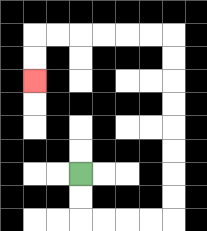{'start': '[3, 7]', 'end': '[1, 3]', 'path_directions': 'D,D,R,R,R,R,U,U,U,U,U,U,U,U,L,L,L,L,L,L,D,D', 'path_coordinates': '[[3, 7], [3, 8], [3, 9], [4, 9], [5, 9], [6, 9], [7, 9], [7, 8], [7, 7], [7, 6], [7, 5], [7, 4], [7, 3], [7, 2], [7, 1], [6, 1], [5, 1], [4, 1], [3, 1], [2, 1], [1, 1], [1, 2], [1, 3]]'}